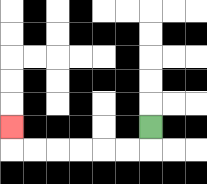{'start': '[6, 5]', 'end': '[0, 5]', 'path_directions': 'D,L,L,L,L,L,L,U', 'path_coordinates': '[[6, 5], [6, 6], [5, 6], [4, 6], [3, 6], [2, 6], [1, 6], [0, 6], [0, 5]]'}